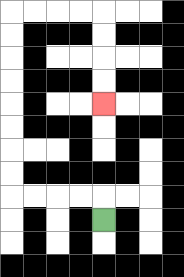{'start': '[4, 9]', 'end': '[4, 4]', 'path_directions': 'U,L,L,L,L,U,U,U,U,U,U,U,U,R,R,R,R,D,D,D,D', 'path_coordinates': '[[4, 9], [4, 8], [3, 8], [2, 8], [1, 8], [0, 8], [0, 7], [0, 6], [0, 5], [0, 4], [0, 3], [0, 2], [0, 1], [0, 0], [1, 0], [2, 0], [3, 0], [4, 0], [4, 1], [4, 2], [4, 3], [4, 4]]'}